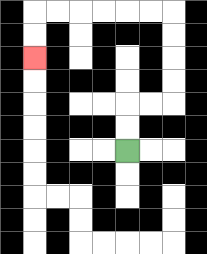{'start': '[5, 6]', 'end': '[1, 2]', 'path_directions': 'U,U,R,R,U,U,U,U,L,L,L,L,L,L,D,D', 'path_coordinates': '[[5, 6], [5, 5], [5, 4], [6, 4], [7, 4], [7, 3], [7, 2], [7, 1], [7, 0], [6, 0], [5, 0], [4, 0], [3, 0], [2, 0], [1, 0], [1, 1], [1, 2]]'}